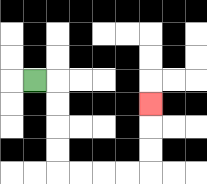{'start': '[1, 3]', 'end': '[6, 4]', 'path_directions': 'R,D,D,D,D,R,R,R,R,U,U,U', 'path_coordinates': '[[1, 3], [2, 3], [2, 4], [2, 5], [2, 6], [2, 7], [3, 7], [4, 7], [5, 7], [6, 7], [6, 6], [6, 5], [6, 4]]'}